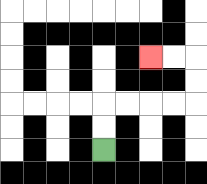{'start': '[4, 6]', 'end': '[6, 2]', 'path_directions': 'U,U,R,R,R,R,U,U,L,L', 'path_coordinates': '[[4, 6], [4, 5], [4, 4], [5, 4], [6, 4], [7, 4], [8, 4], [8, 3], [8, 2], [7, 2], [6, 2]]'}